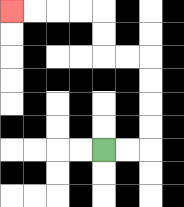{'start': '[4, 6]', 'end': '[0, 0]', 'path_directions': 'R,R,U,U,U,U,L,L,U,U,L,L,L,L', 'path_coordinates': '[[4, 6], [5, 6], [6, 6], [6, 5], [6, 4], [6, 3], [6, 2], [5, 2], [4, 2], [4, 1], [4, 0], [3, 0], [2, 0], [1, 0], [0, 0]]'}